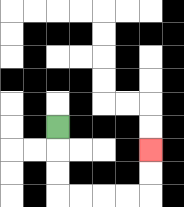{'start': '[2, 5]', 'end': '[6, 6]', 'path_directions': 'D,D,D,R,R,R,R,U,U', 'path_coordinates': '[[2, 5], [2, 6], [2, 7], [2, 8], [3, 8], [4, 8], [5, 8], [6, 8], [6, 7], [6, 6]]'}